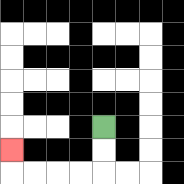{'start': '[4, 5]', 'end': '[0, 6]', 'path_directions': 'D,D,L,L,L,L,U', 'path_coordinates': '[[4, 5], [4, 6], [4, 7], [3, 7], [2, 7], [1, 7], [0, 7], [0, 6]]'}